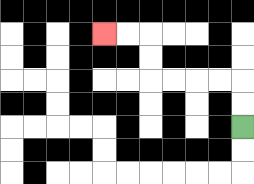{'start': '[10, 5]', 'end': '[4, 1]', 'path_directions': 'U,U,L,L,L,L,U,U,L,L', 'path_coordinates': '[[10, 5], [10, 4], [10, 3], [9, 3], [8, 3], [7, 3], [6, 3], [6, 2], [6, 1], [5, 1], [4, 1]]'}